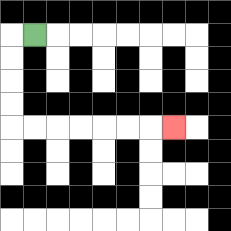{'start': '[1, 1]', 'end': '[7, 5]', 'path_directions': 'L,D,D,D,D,R,R,R,R,R,R,R', 'path_coordinates': '[[1, 1], [0, 1], [0, 2], [0, 3], [0, 4], [0, 5], [1, 5], [2, 5], [3, 5], [4, 5], [5, 5], [6, 5], [7, 5]]'}